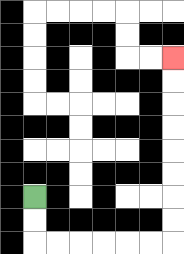{'start': '[1, 8]', 'end': '[7, 2]', 'path_directions': 'D,D,R,R,R,R,R,R,U,U,U,U,U,U,U,U', 'path_coordinates': '[[1, 8], [1, 9], [1, 10], [2, 10], [3, 10], [4, 10], [5, 10], [6, 10], [7, 10], [7, 9], [7, 8], [7, 7], [7, 6], [7, 5], [7, 4], [7, 3], [7, 2]]'}